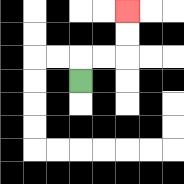{'start': '[3, 3]', 'end': '[5, 0]', 'path_directions': 'U,R,R,U,U', 'path_coordinates': '[[3, 3], [3, 2], [4, 2], [5, 2], [5, 1], [5, 0]]'}